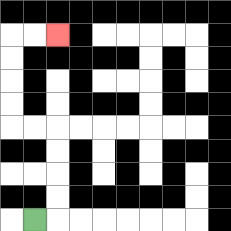{'start': '[1, 9]', 'end': '[2, 1]', 'path_directions': 'R,U,U,U,U,L,L,U,U,U,U,R,R', 'path_coordinates': '[[1, 9], [2, 9], [2, 8], [2, 7], [2, 6], [2, 5], [1, 5], [0, 5], [0, 4], [0, 3], [0, 2], [0, 1], [1, 1], [2, 1]]'}